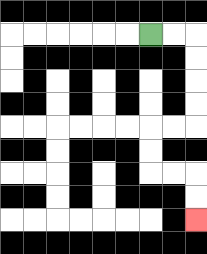{'start': '[6, 1]', 'end': '[8, 9]', 'path_directions': 'R,R,D,D,D,D,L,L,D,D,R,R,D,D', 'path_coordinates': '[[6, 1], [7, 1], [8, 1], [8, 2], [8, 3], [8, 4], [8, 5], [7, 5], [6, 5], [6, 6], [6, 7], [7, 7], [8, 7], [8, 8], [8, 9]]'}